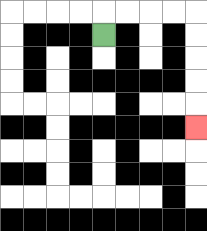{'start': '[4, 1]', 'end': '[8, 5]', 'path_directions': 'U,R,R,R,R,D,D,D,D,D', 'path_coordinates': '[[4, 1], [4, 0], [5, 0], [6, 0], [7, 0], [8, 0], [8, 1], [8, 2], [8, 3], [8, 4], [8, 5]]'}